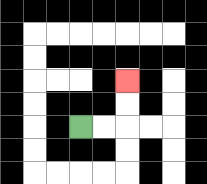{'start': '[3, 5]', 'end': '[5, 3]', 'path_directions': 'R,R,U,U', 'path_coordinates': '[[3, 5], [4, 5], [5, 5], [5, 4], [5, 3]]'}